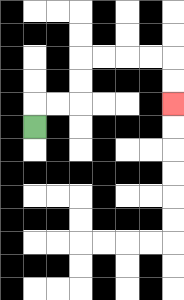{'start': '[1, 5]', 'end': '[7, 4]', 'path_directions': 'U,R,R,U,U,R,R,R,R,D,D', 'path_coordinates': '[[1, 5], [1, 4], [2, 4], [3, 4], [3, 3], [3, 2], [4, 2], [5, 2], [6, 2], [7, 2], [7, 3], [7, 4]]'}